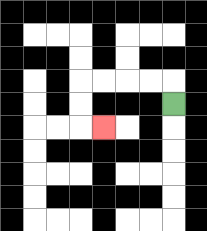{'start': '[7, 4]', 'end': '[4, 5]', 'path_directions': 'U,L,L,L,L,D,D,R', 'path_coordinates': '[[7, 4], [7, 3], [6, 3], [5, 3], [4, 3], [3, 3], [3, 4], [3, 5], [4, 5]]'}